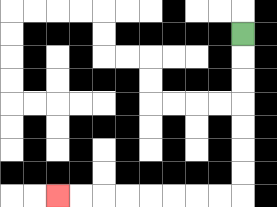{'start': '[10, 1]', 'end': '[2, 8]', 'path_directions': 'D,D,D,D,D,D,D,L,L,L,L,L,L,L,L', 'path_coordinates': '[[10, 1], [10, 2], [10, 3], [10, 4], [10, 5], [10, 6], [10, 7], [10, 8], [9, 8], [8, 8], [7, 8], [6, 8], [5, 8], [4, 8], [3, 8], [2, 8]]'}